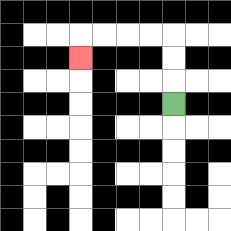{'start': '[7, 4]', 'end': '[3, 2]', 'path_directions': 'U,U,U,L,L,L,L,D', 'path_coordinates': '[[7, 4], [7, 3], [7, 2], [7, 1], [6, 1], [5, 1], [4, 1], [3, 1], [3, 2]]'}